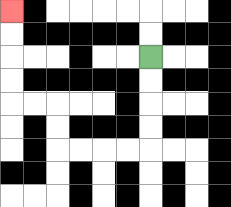{'start': '[6, 2]', 'end': '[0, 0]', 'path_directions': 'D,D,D,D,L,L,L,L,U,U,L,L,U,U,U,U', 'path_coordinates': '[[6, 2], [6, 3], [6, 4], [6, 5], [6, 6], [5, 6], [4, 6], [3, 6], [2, 6], [2, 5], [2, 4], [1, 4], [0, 4], [0, 3], [0, 2], [0, 1], [0, 0]]'}